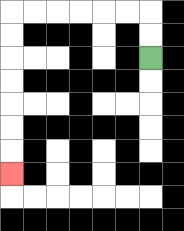{'start': '[6, 2]', 'end': '[0, 7]', 'path_directions': 'U,U,L,L,L,L,L,L,D,D,D,D,D,D,D', 'path_coordinates': '[[6, 2], [6, 1], [6, 0], [5, 0], [4, 0], [3, 0], [2, 0], [1, 0], [0, 0], [0, 1], [0, 2], [0, 3], [0, 4], [0, 5], [0, 6], [0, 7]]'}